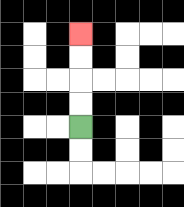{'start': '[3, 5]', 'end': '[3, 1]', 'path_directions': 'U,U,U,U', 'path_coordinates': '[[3, 5], [3, 4], [3, 3], [3, 2], [3, 1]]'}